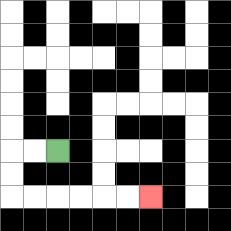{'start': '[2, 6]', 'end': '[6, 8]', 'path_directions': 'L,L,D,D,R,R,R,R,R,R', 'path_coordinates': '[[2, 6], [1, 6], [0, 6], [0, 7], [0, 8], [1, 8], [2, 8], [3, 8], [4, 8], [5, 8], [6, 8]]'}